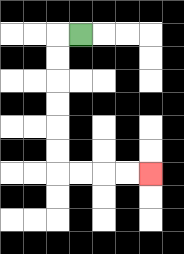{'start': '[3, 1]', 'end': '[6, 7]', 'path_directions': 'L,D,D,D,D,D,D,R,R,R,R', 'path_coordinates': '[[3, 1], [2, 1], [2, 2], [2, 3], [2, 4], [2, 5], [2, 6], [2, 7], [3, 7], [4, 7], [5, 7], [6, 7]]'}